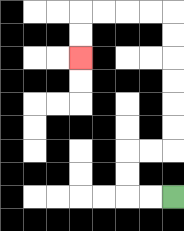{'start': '[7, 8]', 'end': '[3, 2]', 'path_directions': 'L,L,U,U,R,R,U,U,U,U,U,U,L,L,L,L,D,D', 'path_coordinates': '[[7, 8], [6, 8], [5, 8], [5, 7], [5, 6], [6, 6], [7, 6], [7, 5], [7, 4], [7, 3], [7, 2], [7, 1], [7, 0], [6, 0], [5, 0], [4, 0], [3, 0], [3, 1], [3, 2]]'}